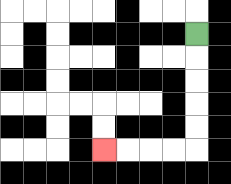{'start': '[8, 1]', 'end': '[4, 6]', 'path_directions': 'D,D,D,D,D,L,L,L,L', 'path_coordinates': '[[8, 1], [8, 2], [8, 3], [8, 4], [8, 5], [8, 6], [7, 6], [6, 6], [5, 6], [4, 6]]'}